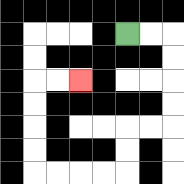{'start': '[5, 1]', 'end': '[3, 3]', 'path_directions': 'R,R,D,D,D,D,L,L,D,D,L,L,L,L,U,U,U,U,R,R', 'path_coordinates': '[[5, 1], [6, 1], [7, 1], [7, 2], [7, 3], [7, 4], [7, 5], [6, 5], [5, 5], [5, 6], [5, 7], [4, 7], [3, 7], [2, 7], [1, 7], [1, 6], [1, 5], [1, 4], [1, 3], [2, 3], [3, 3]]'}